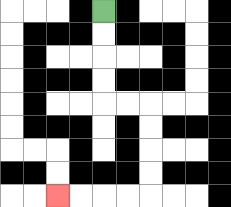{'start': '[4, 0]', 'end': '[2, 8]', 'path_directions': 'D,D,D,D,R,R,D,D,D,D,L,L,L,L', 'path_coordinates': '[[4, 0], [4, 1], [4, 2], [4, 3], [4, 4], [5, 4], [6, 4], [6, 5], [6, 6], [6, 7], [6, 8], [5, 8], [4, 8], [3, 8], [2, 8]]'}